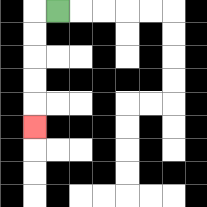{'start': '[2, 0]', 'end': '[1, 5]', 'path_directions': 'L,D,D,D,D,D', 'path_coordinates': '[[2, 0], [1, 0], [1, 1], [1, 2], [1, 3], [1, 4], [1, 5]]'}